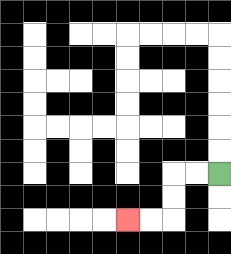{'start': '[9, 7]', 'end': '[5, 9]', 'path_directions': 'L,L,D,D,L,L', 'path_coordinates': '[[9, 7], [8, 7], [7, 7], [7, 8], [7, 9], [6, 9], [5, 9]]'}